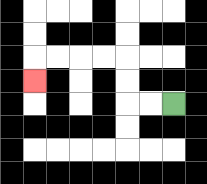{'start': '[7, 4]', 'end': '[1, 3]', 'path_directions': 'L,L,U,U,L,L,L,L,D', 'path_coordinates': '[[7, 4], [6, 4], [5, 4], [5, 3], [5, 2], [4, 2], [3, 2], [2, 2], [1, 2], [1, 3]]'}